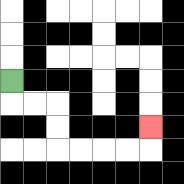{'start': '[0, 3]', 'end': '[6, 5]', 'path_directions': 'D,R,R,D,D,R,R,R,R,U', 'path_coordinates': '[[0, 3], [0, 4], [1, 4], [2, 4], [2, 5], [2, 6], [3, 6], [4, 6], [5, 6], [6, 6], [6, 5]]'}